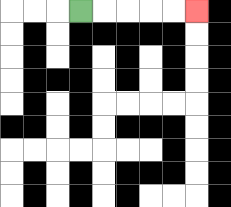{'start': '[3, 0]', 'end': '[8, 0]', 'path_directions': 'R,R,R,R,R', 'path_coordinates': '[[3, 0], [4, 0], [5, 0], [6, 0], [7, 0], [8, 0]]'}